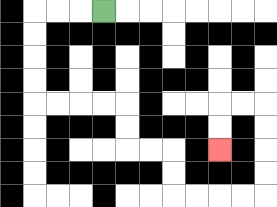{'start': '[4, 0]', 'end': '[9, 6]', 'path_directions': 'L,L,L,D,D,D,D,R,R,R,R,D,D,R,R,D,D,R,R,R,R,U,U,U,U,L,L,D,D', 'path_coordinates': '[[4, 0], [3, 0], [2, 0], [1, 0], [1, 1], [1, 2], [1, 3], [1, 4], [2, 4], [3, 4], [4, 4], [5, 4], [5, 5], [5, 6], [6, 6], [7, 6], [7, 7], [7, 8], [8, 8], [9, 8], [10, 8], [11, 8], [11, 7], [11, 6], [11, 5], [11, 4], [10, 4], [9, 4], [9, 5], [9, 6]]'}